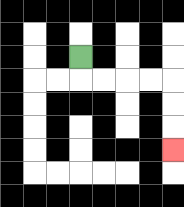{'start': '[3, 2]', 'end': '[7, 6]', 'path_directions': 'D,R,R,R,R,D,D,D', 'path_coordinates': '[[3, 2], [3, 3], [4, 3], [5, 3], [6, 3], [7, 3], [7, 4], [7, 5], [7, 6]]'}